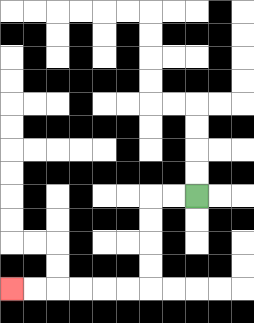{'start': '[8, 8]', 'end': '[0, 12]', 'path_directions': 'L,L,D,D,D,D,L,L,L,L,L,L', 'path_coordinates': '[[8, 8], [7, 8], [6, 8], [6, 9], [6, 10], [6, 11], [6, 12], [5, 12], [4, 12], [3, 12], [2, 12], [1, 12], [0, 12]]'}